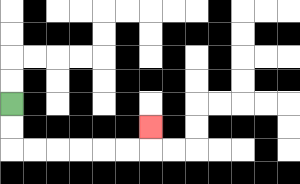{'start': '[0, 4]', 'end': '[6, 5]', 'path_directions': 'D,D,R,R,R,R,R,R,U', 'path_coordinates': '[[0, 4], [0, 5], [0, 6], [1, 6], [2, 6], [3, 6], [4, 6], [5, 6], [6, 6], [6, 5]]'}